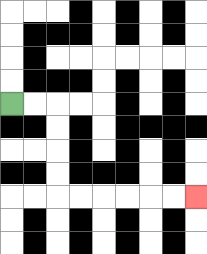{'start': '[0, 4]', 'end': '[8, 8]', 'path_directions': 'R,R,D,D,D,D,R,R,R,R,R,R', 'path_coordinates': '[[0, 4], [1, 4], [2, 4], [2, 5], [2, 6], [2, 7], [2, 8], [3, 8], [4, 8], [5, 8], [6, 8], [7, 8], [8, 8]]'}